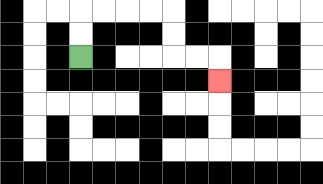{'start': '[3, 2]', 'end': '[9, 3]', 'path_directions': 'U,U,R,R,R,R,D,D,R,R,D', 'path_coordinates': '[[3, 2], [3, 1], [3, 0], [4, 0], [5, 0], [6, 0], [7, 0], [7, 1], [7, 2], [8, 2], [9, 2], [9, 3]]'}